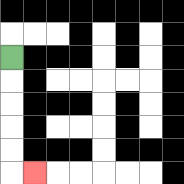{'start': '[0, 2]', 'end': '[1, 7]', 'path_directions': 'D,D,D,D,D,R', 'path_coordinates': '[[0, 2], [0, 3], [0, 4], [0, 5], [0, 6], [0, 7], [1, 7]]'}